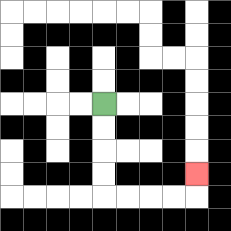{'start': '[4, 4]', 'end': '[8, 7]', 'path_directions': 'D,D,D,D,R,R,R,R,U', 'path_coordinates': '[[4, 4], [4, 5], [4, 6], [4, 7], [4, 8], [5, 8], [6, 8], [7, 8], [8, 8], [8, 7]]'}